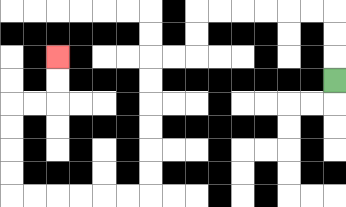{'start': '[14, 3]', 'end': '[2, 2]', 'path_directions': 'U,U,U,L,L,L,L,L,L,D,D,L,L,D,D,D,D,D,D,L,L,L,L,L,L,U,U,U,U,R,R,U,U', 'path_coordinates': '[[14, 3], [14, 2], [14, 1], [14, 0], [13, 0], [12, 0], [11, 0], [10, 0], [9, 0], [8, 0], [8, 1], [8, 2], [7, 2], [6, 2], [6, 3], [6, 4], [6, 5], [6, 6], [6, 7], [6, 8], [5, 8], [4, 8], [3, 8], [2, 8], [1, 8], [0, 8], [0, 7], [0, 6], [0, 5], [0, 4], [1, 4], [2, 4], [2, 3], [2, 2]]'}